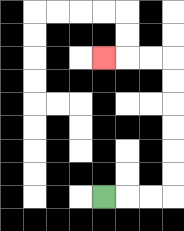{'start': '[4, 8]', 'end': '[4, 2]', 'path_directions': 'R,R,R,U,U,U,U,U,U,L,L,L', 'path_coordinates': '[[4, 8], [5, 8], [6, 8], [7, 8], [7, 7], [7, 6], [7, 5], [7, 4], [7, 3], [7, 2], [6, 2], [5, 2], [4, 2]]'}